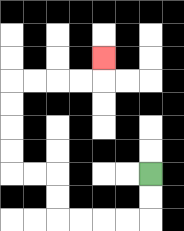{'start': '[6, 7]', 'end': '[4, 2]', 'path_directions': 'D,D,L,L,L,L,U,U,L,L,U,U,U,U,R,R,R,R,U', 'path_coordinates': '[[6, 7], [6, 8], [6, 9], [5, 9], [4, 9], [3, 9], [2, 9], [2, 8], [2, 7], [1, 7], [0, 7], [0, 6], [0, 5], [0, 4], [0, 3], [1, 3], [2, 3], [3, 3], [4, 3], [4, 2]]'}